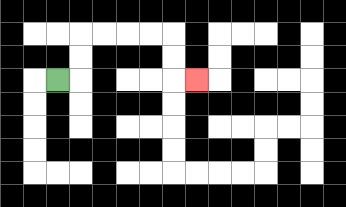{'start': '[2, 3]', 'end': '[8, 3]', 'path_directions': 'R,U,U,R,R,R,R,D,D,R', 'path_coordinates': '[[2, 3], [3, 3], [3, 2], [3, 1], [4, 1], [5, 1], [6, 1], [7, 1], [7, 2], [7, 3], [8, 3]]'}